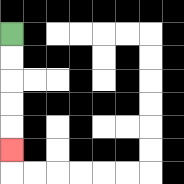{'start': '[0, 1]', 'end': '[0, 6]', 'path_directions': 'D,D,D,D,D', 'path_coordinates': '[[0, 1], [0, 2], [0, 3], [0, 4], [0, 5], [0, 6]]'}